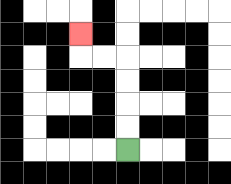{'start': '[5, 6]', 'end': '[3, 1]', 'path_directions': 'U,U,U,U,L,L,U', 'path_coordinates': '[[5, 6], [5, 5], [5, 4], [5, 3], [5, 2], [4, 2], [3, 2], [3, 1]]'}